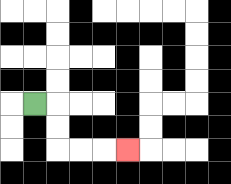{'start': '[1, 4]', 'end': '[5, 6]', 'path_directions': 'R,D,D,R,R,R', 'path_coordinates': '[[1, 4], [2, 4], [2, 5], [2, 6], [3, 6], [4, 6], [5, 6]]'}